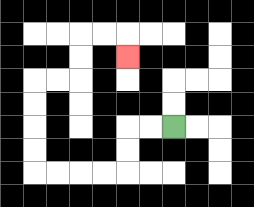{'start': '[7, 5]', 'end': '[5, 2]', 'path_directions': 'L,L,D,D,L,L,L,L,U,U,U,U,R,R,U,U,R,R,D', 'path_coordinates': '[[7, 5], [6, 5], [5, 5], [5, 6], [5, 7], [4, 7], [3, 7], [2, 7], [1, 7], [1, 6], [1, 5], [1, 4], [1, 3], [2, 3], [3, 3], [3, 2], [3, 1], [4, 1], [5, 1], [5, 2]]'}